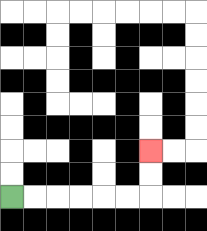{'start': '[0, 8]', 'end': '[6, 6]', 'path_directions': 'R,R,R,R,R,R,U,U', 'path_coordinates': '[[0, 8], [1, 8], [2, 8], [3, 8], [4, 8], [5, 8], [6, 8], [6, 7], [6, 6]]'}